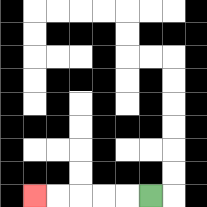{'start': '[6, 8]', 'end': '[1, 8]', 'path_directions': 'L,L,L,L,L', 'path_coordinates': '[[6, 8], [5, 8], [4, 8], [3, 8], [2, 8], [1, 8]]'}